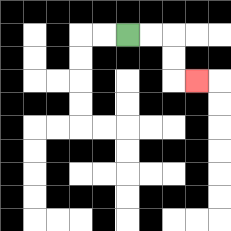{'start': '[5, 1]', 'end': '[8, 3]', 'path_directions': 'R,R,D,D,R', 'path_coordinates': '[[5, 1], [6, 1], [7, 1], [7, 2], [7, 3], [8, 3]]'}